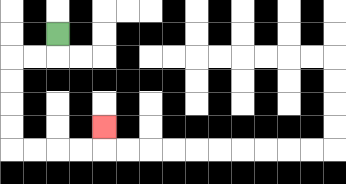{'start': '[2, 1]', 'end': '[4, 5]', 'path_directions': 'D,L,L,D,D,D,D,R,R,R,R,U', 'path_coordinates': '[[2, 1], [2, 2], [1, 2], [0, 2], [0, 3], [0, 4], [0, 5], [0, 6], [1, 6], [2, 6], [3, 6], [4, 6], [4, 5]]'}